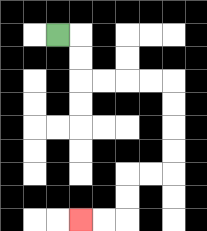{'start': '[2, 1]', 'end': '[3, 9]', 'path_directions': 'R,D,D,R,R,R,R,D,D,D,D,L,L,D,D,L,L', 'path_coordinates': '[[2, 1], [3, 1], [3, 2], [3, 3], [4, 3], [5, 3], [6, 3], [7, 3], [7, 4], [7, 5], [7, 6], [7, 7], [6, 7], [5, 7], [5, 8], [5, 9], [4, 9], [3, 9]]'}